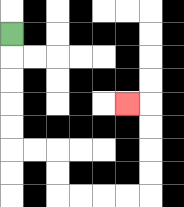{'start': '[0, 1]', 'end': '[5, 4]', 'path_directions': 'D,D,D,D,D,R,R,D,D,R,R,R,R,U,U,U,U,L', 'path_coordinates': '[[0, 1], [0, 2], [0, 3], [0, 4], [0, 5], [0, 6], [1, 6], [2, 6], [2, 7], [2, 8], [3, 8], [4, 8], [5, 8], [6, 8], [6, 7], [6, 6], [6, 5], [6, 4], [5, 4]]'}